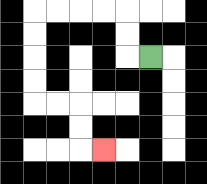{'start': '[6, 2]', 'end': '[4, 6]', 'path_directions': 'L,U,U,L,L,L,L,D,D,D,D,R,R,D,D,R', 'path_coordinates': '[[6, 2], [5, 2], [5, 1], [5, 0], [4, 0], [3, 0], [2, 0], [1, 0], [1, 1], [1, 2], [1, 3], [1, 4], [2, 4], [3, 4], [3, 5], [3, 6], [4, 6]]'}